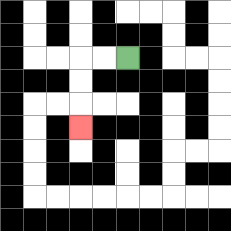{'start': '[5, 2]', 'end': '[3, 5]', 'path_directions': 'L,L,D,D,D', 'path_coordinates': '[[5, 2], [4, 2], [3, 2], [3, 3], [3, 4], [3, 5]]'}